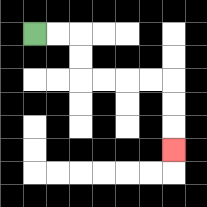{'start': '[1, 1]', 'end': '[7, 6]', 'path_directions': 'R,R,D,D,R,R,R,R,D,D,D', 'path_coordinates': '[[1, 1], [2, 1], [3, 1], [3, 2], [3, 3], [4, 3], [5, 3], [6, 3], [7, 3], [7, 4], [7, 5], [7, 6]]'}